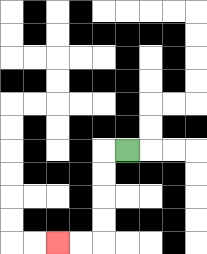{'start': '[5, 6]', 'end': '[2, 10]', 'path_directions': 'L,D,D,D,D,L,L', 'path_coordinates': '[[5, 6], [4, 6], [4, 7], [4, 8], [4, 9], [4, 10], [3, 10], [2, 10]]'}